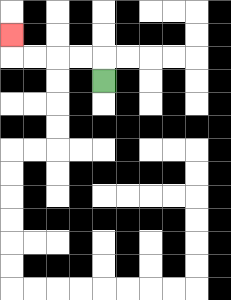{'start': '[4, 3]', 'end': '[0, 1]', 'path_directions': 'U,L,L,L,L,U', 'path_coordinates': '[[4, 3], [4, 2], [3, 2], [2, 2], [1, 2], [0, 2], [0, 1]]'}